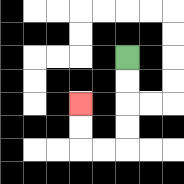{'start': '[5, 2]', 'end': '[3, 4]', 'path_directions': 'D,D,D,D,L,L,U,U', 'path_coordinates': '[[5, 2], [5, 3], [5, 4], [5, 5], [5, 6], [4, 6], [3, 6], [3, 5], [3, 4]]'}